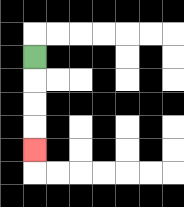{'start': '[1, 2]', 'end': '[1, 6]', 'path_directions': 'D,D,D,D', 'path_coordinates': '[[1, 2], [1, 3], [1, 4], [1, 5], [1, 6]]'}